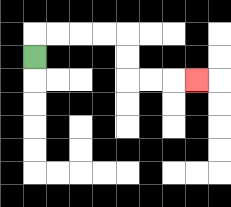{'start': '[1, 2]', 'end': '[8, 3]', 'path_directions': 'U,R,R,R,R,D,D,R,R,R', 'path_coordinates': '[[1, 2], [1, 1], [2, 1], [3, 1], [4, 1], [5, 1], [5, 2], [5, 3], [6, 3], [7, 3], [8, 3]]'}